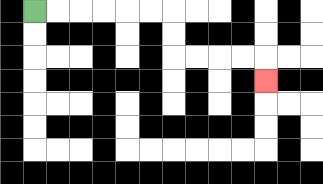{'start': '[1, 0]', 'end': '[11, 3]', 'path_directions': 'R,R,R,R,R,R,D,D,R,R,R,R,D', 'path_coordinates': '[[1, 0], [2, 0], [3, 0], [4, 0], [5, 0], [6, 0], [7, 0], [7, 1], [7, 2], [8, 2], [9, 2], [10, 2], [11, 2], [11, 3]]'}